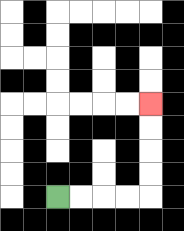{'start': '[2, 8]', 'end': '[6, 4]', 'path_directions': 'R,R,R,R,U,U,U,U', 'path_coordinates': '[[2, 8], [3, 8], [4, 8], [5, 8], [6, 8], [6, 7], [6, 6], [6, 5], [6, 4]]'}